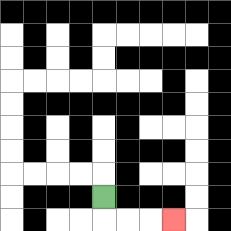{'start': '[4, 8]', 'end': '[7, 9]', 'path_directions': 'D,R,R,R', 'path_coordinates': '[[4, 8], [4, 9], [5, 9], [6, 9], [7, 9]]'}